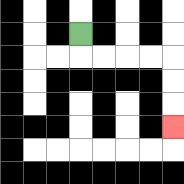{'start': '[3, 1]', 'end': '[7, 5]', 'path_directions': 'D,R,R,R,R,D,D,D', 'path_coordinates': '[[3, 1], [3, 2], [4, 2], [5, 2], [6, 2], [7, 2], [7, 3], [7, 4], [7, 5]]'}